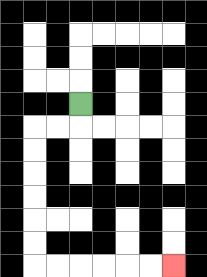{'start': '[3, 4]', 'end': '[7, 11]', 'path_directions': 'D,L,L,D,D,D,D,D,D,R,R,R,R,R,R', 'path_coordinates': '[[3, 4], [3, 5], [2, 5], [1, 5], [1, 6], [1, 7], [1, 8], [1, 9], [1, 10], [1, 11], [2, 11], [3, 11], [4, 11], [5, 11], [6, 11], [7, 11]]'}